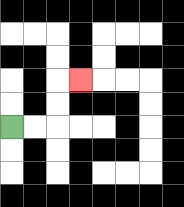{'start': '[0, 5]', 'end': '[3, 3]', 'path_directions': 'R,R,U,U,R', 'path_coordinates': '[[0, 5], [1, 5], [2, 5], [2, 4], [2, 3], [3, 3]]'}